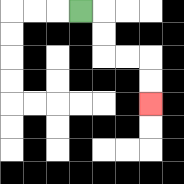{'start': '[3, 0]', 'end': '[6, 4]', 'path_directions': 'R,D,D,R,R,D,D', 'path_coordinates': '[[3, 0], [4, 0], [4, 1], [4, 2], [5, 2], [6, 2], [6, 3], [6, 4]]'}